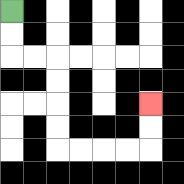{'start': '[0, 0]', 'end': '[6, 4]', 'path_directions': 'D,D,R,R,D,D,D,D,R,R,R,R,U,U', 'path_coordinates': '[[0, 0], [0, 1], [0, 2], [1, 2], [2, 2], [2, 3], [2, 4], [2, 5], [2, 6], [3, 6], [4, 6], [5, 6], [6, 6], [6, 5], [6, 4]]'}